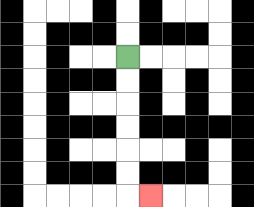{'start': '[5, 2]', 'end': '[6, 8]', 'path_directions': 'D,D,D,D,D,D,R', 'path_coordinates': '[[5, 2], [5, 3], [5, 4], [5, 5], [5, 6], [5, 7], [5, 8], [6, 8]]'}